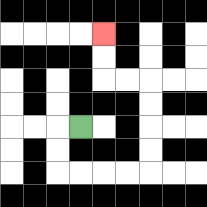{'start': '[3, 5]', 'end': '[4, 1]', 'path_directions': 'L,D,D,R,R,R,R,U,U,U,U,L,L,U,U', 'path_coordinates': '[[3, 5], [2, 5], [2, 6], [2, 7], [3, 7], [4, 7], [5, 7], [6, 7], [6, 6], [6, 5], [6, 4], [6, 3], [5, 3], [4, 3], [4, 2], [4, 1]]'}